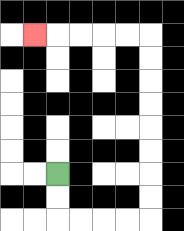{'start': '[2, 7]', 'end': '[1, 1]', 'path_directions': 'D,D,R,R,R,R,U,U,U,U,U,U,U,U,L,L,L,L,L', 'path_coordinates': '[[2, 7], [2, 8], [2, 9], [3, 9], [4, 9], [5, 9], [6, 9], [6, 8], [6, 7], [6, 6], [6, 5], [6, 4], [6, 3], [6, 2], [6, 1], [5, 1], [4, 1], [3, 1], [2, 1], [1, 1]]'}